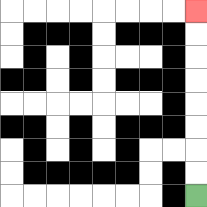{'start': '[8, 8]', 'end': '[8, 0]', 'path_directions': 'U,U,U,U,U,U,U,U', 'path_coordinates': '[[8, 8], [8, 7], [8, 6], [8, 5], [8, 4], [8, 3], [8, 2], [8, 1], [8, 0]]'}